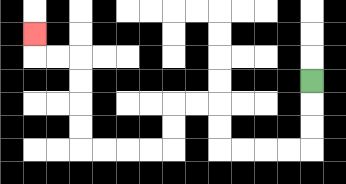{'start': '[13, 3]', 'end': '[1, 1]', 'path_directions': 'D,D,D,L,L,L,L,U,U,L,L,D,D,L,L,L,L,U,U,U,U,L,L,U', 'path_coordinates': '[[13, 3], [13, 4], [13, 5], [13, 6], [12, 6], [11, 6], [10, 6], [9, 6], [9, 5], [9, 4], [8, 4], [7, 4], [7, 5], [7, 6], [6, 6], [5, 6], [4, 6], [3, 6], [3, 5], [3, 4], [3, 3], [3, 2], [2, 2], [1, 2], [1, 1]]'}